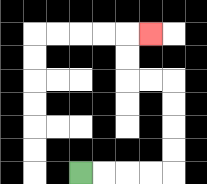{'start': '[3, 7]', 'end': '[6, 1]', 'path_directions': 'R,R,R,R,U,U,U,U,L,L,U,U,R', 'path_coordinates': '[[3, 7], [4, 7], [5, 7], [6, 7], [7, 7], [7, 6], [7, 5], [7, 4], [7, 3], [6, 3], [5, 3], [5, 2], [5, 1], [6, 1]]'}